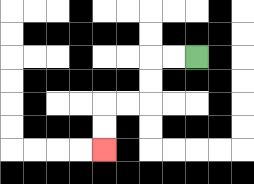{'start': '[8, 2]', 'end': '[4, 6]', 'path_directions': 'L,L,D,D,L,L,D,D', 'path_coordinates': '[[8, 2], [7, 2], [6, 2], [6, 3], [6, 4], [5, 4], [4, 4], [4, 5], [4, 6]]'}